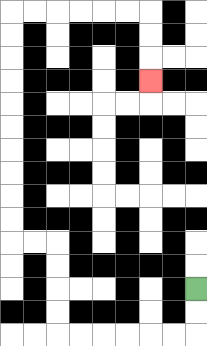{'start': '[8, 12]', 'end': '[6, 3]', 'path_directions': 'D,D,L,L,L,L,L,L,U,U,U,U,L,L,U,U,U,U,U,U,U,U,U,U,R,R,R,R,R,R,D,D,D', 'path_coordinates': '[[8, 12], [8, 13], [8, 14], [7, 14], [6, 14], [5, 14], [4, 14], [3, 14], [2, 14], [2, 13], [2, 12], [2, 11], [2, 10], [1, 10], [0, 10], [0, 9], [0, 8], [0, 7], [0, 6], [0, 5], [0, 4], [0, 3], [0, 2], [0, 1], [0, 0], [1, 0], [2, 0], [3, 0], [4, 0], [5, 0], [6, 0], [6, 1], [6, 2], [6, 3]]'}